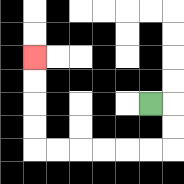{'start': '[6, 4]', 'end': '[1, 2]', 'path_directions': 'R,D,D,L,L,L,L,L,L,U,U,U,U', 'path_coordinates': '[[6, 4], [7, 4], [7, 5], [7, 6], [6, 6], [5, 6], [4, 6], [3, 6], [2, 6], [1, 6], [1, 5], [1, 4], [1, 3], [1, 2]]'}